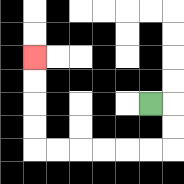{'start': '[6, 4]', 'end': '[1, 2]', 'path_directions': 'R,D,D,L,L,L,L,L,L,U,U,U,U', 'path_coordinates': '[[6, 4], [7, 4], [7, 5], [7, 6], [6, 6], [5, 6], [4, 6], [3, 6], [2, 6], [1, 6], [1, 5], [1, 4], [1, 3], [1, 2]]'}